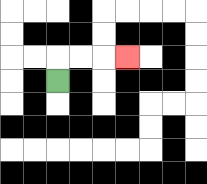{'start': '[2, 3]', 'end': '[5, 2]', 'path_directions': 'U,R,R,R', 'path_coordinates': '[[2, 3], [2, 2], [3, 2], [4, 2], [5, 2]]'}